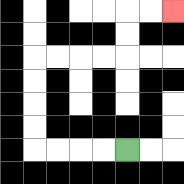{'start': '[5, 6]', 'end': '[7, 0]', 'path_directions': 'L,L,L,L,U,U,U,U,R,R,R,R,U,U,R,R', 'path_coordinates': '[[5, 6], [4, 6], [3, 6], [2, 6], [1, 6], [1, 5], [1, 4], [1, 3], [1, 2], [2, 2], [3, 2], [4, 2], [5, 2], [5, 1], [5, 0], [6, 0], [7, 0]]'}